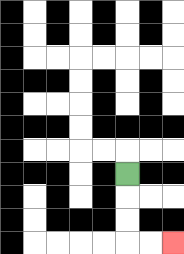{'start': '[5, 7]', 'end': '[7, 10]', 'path_directions': 'D,D,D,R,R', 'path_coordinates': '[[5, 7], [5, 8], [5, 9], [5, 10], [6, 10], [7, 10]]'}